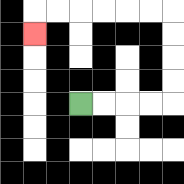{'start': '[3, 4]', 'end': '[1, 1]', 'path_directions': 'R,R,R,R,U,U,U,U,L,L,L,L,L,L,D', 'path_coordinates': '[[3, 4], [4, 4], [5, 4], [6, 4], [7, 4], [7, 3], [7, 2], [7, 1], [7, 0], [6, 0], [5, 0], [4, 0], [3, 0], [2, 0], [1, 0], [1, 1]]'}